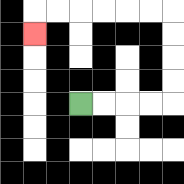{'start': '[3, 4]', 'end': '[1, 1]', 'path_directions': 'R,R,R,R,U,U,U,U,L,L,L,L,L,L,D', 'path_coordinates': '[[3, 4], [4, 4], [5, 4], [6, 4], [7, 4], [7, 3], [7, 2], [7, 1], [7, 0], [6, 0], [5, 0], [4, 0], [3, 0], [2, 0], [1, 0], [1, 1]]'}